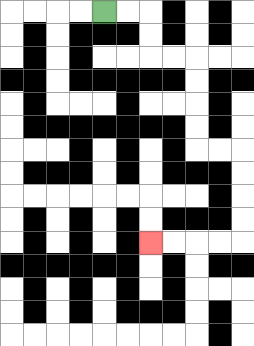{'start': '[4, 0]', 'end': '[6, 10]', 'path_directions': 'R,R,D,D,R,R,D,D,D,D,R,R,D,D,D,D,L,L,L,L', 'path_coordinates': '[[4, 0], [5, 0], [6, 0], [6, 1], [6, 2], [7, 2], [8, 2], [8, 3], [8, 4], [8, 5], [8, 6], [9, 6], [10, 6], [10, 7], [10, 8], [10, 9], [10, 10], [9, 10], [8, 10], [7, 10], [6, 10]]'}